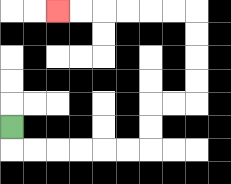{'start': '[0, 5]', 'end': '[2, 0]', 'path_directions': 'D,R,R,R,R,R,R,U,U,R,R,U,U,U,U,L,L,L,L,L,L', 'path_coordinates': '[[0, 5], [0, 6], [1, 6], [2, 6], [3, 6], [4, 6], [5, 6], [6, 6], [6, 5], [6, 4], [7, 4], [8, 4], [8, 3], [8, 2], [8, 1], [8, 0], [7, 0], [6, 0], [5, 0], [4, 0], [3, 0], [2, 0]]'}